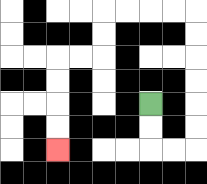{'start': '[6, 4]', 'end': '[2, 6]', 'path_directions': 'D,D,R,R,U,U,U,U,U,U,L,L,L,L,D,D,L,L,D,D,D,D', 'path_coordinates': '[[6, 4], [6, 5], [6, 6], [7, 6], [8, 6], [8, 5], [8, 4], [8, 3], [8, 2], [8, 1], [8, 0], [7, 0], [6, 0], [5, 0], [4, 0], [4, 1], [4, 2], [3, 2], [2, 2], [2, 3], [2, 4], [2, 5], [2, 6]]'}